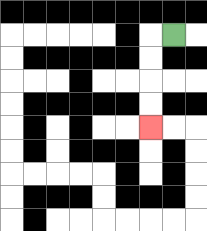{'start': '[7, 1]', 'end': '[6, 5]', 'path_directions': 'L,D,D,D,D', 'path_coordinates': '[[7, 1], [6, 1], [6, 2], [6, 3], [6, 4], [6, 5]]'}